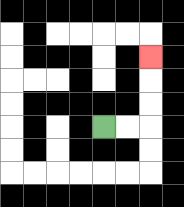{'start': '[4, 5]', 'end': '[6, 2]', 'path_directions': 'R,R,U,U,U', 'path_coordinates': '[[4, 5], [5, 5], [6, 5], [6, 4], [6, 3], [6, 2]]'}